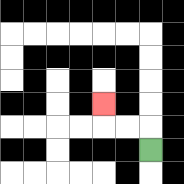{'start': '[6, 6]', 'end': '[4, 4]', 'path_directions': 'U,L,L,U', 'path_coordinates': '[[6, 6], [6, 5], [5, 5], [4, 5], [4, 4]]'}